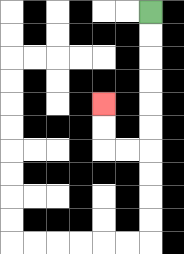{'start': '[6, 0]', 'end': '[4, 4]', 'path_directions': 'D,D,D,D,D,D,L,L,U,U', 'path_coordinates': '[[6, 0], [6, 1], [6, 2], [6, 3], [6, 4], [6, 5], [6, 6], [5, 6], [4, 6], [4, 5], [4, 4]]'}